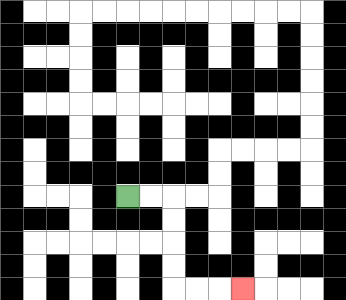{'start': '[5, 8]', 'end': '[10, 12]', 'path_directions': 'R,R,D,D,D,D,R,R,R', 'path_coordinates': '[[5, 8], [6, 8], [7, 8], [7, 9], [7, 10], [7, 11], [7, 12], [8, 12], [9, 12], [10, 12]]'}